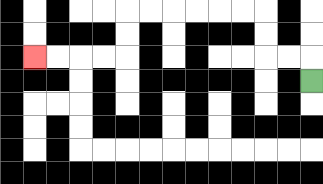{'start': '[13, 3]', 'end': '[1, 2]', 'path_directions': 'U,L,L,U,U,L,L,L,L,L,L,D,D,L,L,L,L', 'path_coordinates': '[[13, 3], [13, 2], [12, 2], [11, 2], [11, 1], [11, 0], [10, 0], [9, 0], [8, 0], [7, 0], [6, 0], [5, 0], [5, 1], [5, 2], [4, 2], [3, 2], [2, 2], [1, 2]]'}